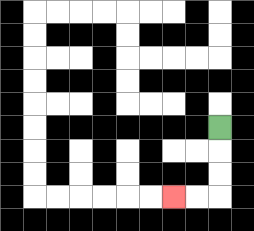{'start': '[9, 5]', 'end': '[7, 8]', 'path_directions': 'D,D,D,L,L', 'path_coordinates': '[[9, 5], [9, 6], [9, 7], [9, 8], [8, 8], [7, 8]]'}